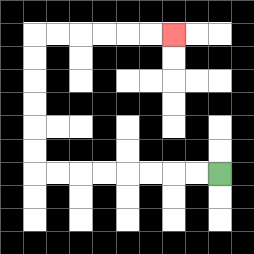{'start': '[9, 7]', 'end': '[7, 1]', 'path_directions': 'L,L,L,L,L,L,L,L,U,U,U,U,U,U,R,R,R,R,R,R', 'path_coordinates': '[[9, 7], [8, 7], [7, 7], [6, 7], [5, 7], [4, 7], [3, 7], [2, 7], [1, 7], [1, 6], [1, 5], [1, 4], [1, 3], [1, 2], [1, 1], [2, 1], [3, 1], [4, 1], [5, 1], [6, 1], [7, 1]]'}